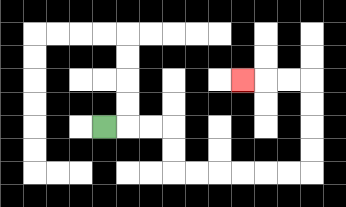{'start': '[4, 5]', 'end': '[10, 3]', 'path_directions': 'R,R,R,D,D,R,R,R,R,R,R,U,U,U,U,L,L,L', 'path_coordinates': '[[4, 5], [5, 5], [6, 5], [7, 5], [7, 6], [7, 7], [8, 7], [9, 7], [10, 7], [11, 7], [12, 7], [13, 7], [13, 6], [13, 5], [13, 4], [13, 3], [12, 3], [11, 3], [10, 3]]'}